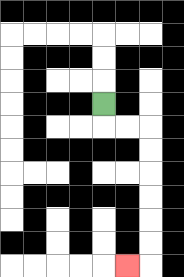{'start': '[4, 4]', 'end': '[5, 11]', 'path_directions': 'D,R,R,D,D,D,D,D,D,L', 'path_coordinates': '[[4, 4], [4, 5], [5, 5], [6, 5], [6, 6], [6, 7], [6, 8], [6, 9], [6, 10], [6, 11], [5, 11]]'}